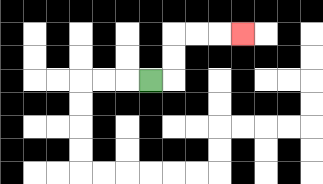{'start': '[6, 3]', 'end': '[10, 1]', 'path_directions': 'R,U,U,R,R,R', 'path_coordinates': '[[6, 3], [7, 3], [7, 2], [7, 1], [8, 1], [9, 1], [10, 1]]'}